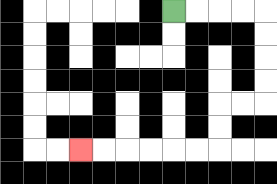{'start': '[7, 0]', 'end': '[3, 6]', 'path_directions': 'R,R,R,R,D,D,D,D,L,L,D,D,L,L,L,L,L,L', 'path_coordinates': '[[7, 0], [8, 0], [9, 0], [10, 0], [11, 0], [11, 1], [11, 2], [11, 3], [11, 4], [10, 4], [9, 4], [9, 5], [9, 6], [8, 6], [7, 6], [6, 6], [5, 6], [4, 6], [3, 6]]'}